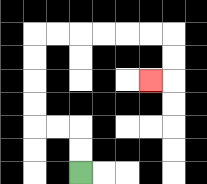{'start': '[3, 7]', 'end': '[6, 3]', 'path_directions': 'U,U,L,L,U,U,U,U,R,R,R,R,R,R,D,D,L', 'path_coordinates': '[[3, 7], [3, 6], [3, 5], [2, 5], [1, 5], [1, 4], [1, 3], [1, 2], [1, 1], [2, 1], [3, 1], [4, 1], [5, 1], [6, 1], [7, 1], [7, 2], [7, 3], [6, 3]]'}